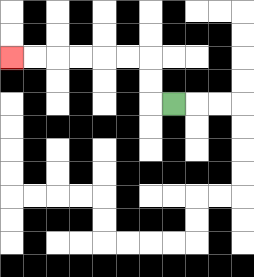{'start': '[7, 4]', 'end': '[0, 2]', 'path_directions': 'L,U,U,L,L,L,L,L,L', 'path_coordinates': '[[7, 4], [6, 4], [6, 3], [6, 2], [5, 2], [4, 2], [3, 2], [2, 2], [1, 2], [0, 2]]'}